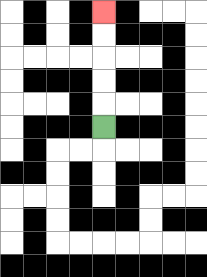{'start': '[4, 5]', 'end': '[4, 0]', 'path_directions': 'U,U,U,U,U', 'path_coordinates': '[[4, 5], [4, 4], [4, 3], [4, 2], [4, 1], [4, 0]]'}